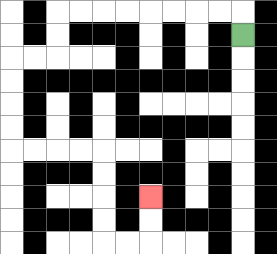{'start': '[10, 1]', 'end': '[6, 8]', 'path_directions': 'U,L,L,L,L,L,L,L,L,D,D,L,L,D,D,D,D,R,R,R,R,D,D,D,D,R,R,U,U', 'path_coordinates': '[[10, 1], [10, 0], [9, 0], [8, 0], [7, 0], [6, 0], [5, 0], [4, 0], [3, 0], [2, 0], [2, 1], [2, 2], [1, 2], [0, 2], [0, 3], [0, 4], [0, 5], [0, 6], [1, 6], [2, 6], [3, 6], [4, 6], [4, 7], [4, 8], [4, 9], [4, 10], [5, 10], [6, 10], [6, 9], [6, 8]]'}